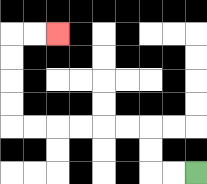{'start': '[8, 7]', 'end': '[2, 1]', 'path_directions': 'L,L,U,U,L,L,L,L,L,L,U,U,U,U,R,R', 'path_coordinates': '[[8, 7], [7, 7], [6, 7], [6, 6], [6, 5], [5, 5], [4, 5], [3, 5], [2, 5], [1, 5], [0, 5], [0, 4], [0, 3], [0, 2], [0, 1], [1, 1], [2, 1]]'}